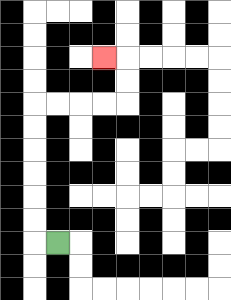{'start': '[2, 10]', 'end': '[4, 2]', 'path_directions': 'L,U,U,U,U,U,U,R,R,R,R,U,U,L', 'path_coordinates': '[[2, 10], [1, 10], [1, 9], [1, 8], [1, 7], [1, 6], [1, 5], [1, 4], [2, 4], [3, 4], [4, 4], [5, 4], [5, 3], [5, 2], [4, 2]]'}